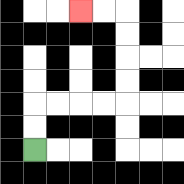{'start': '[1, 6]', 'end': '[3, 0]', 'path_directions': 'U,U,R,R,R,R,U,U,U,U,L,L', 'path_coordinates': '[[1, 6], [1, 5], [1, 4], [2, 4], [3, 4], [4, 4], [5, 4], [5, 3], [5, 2], [5, 1], [5, 0], [4, 0], [3, 0]]'}